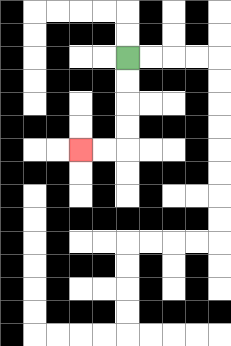{'start': '[5, 2]', 'end': '[3, 6]', 'path_directions': 'D,D,D,D,L,L', 'path_coordinates': '[[5, 2], [5, 3], [5, 4], [5, 5], [5, 6], [4, 6], [3, 6]]'}